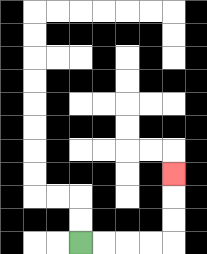{'start': '[3, 10]', 'end': '[7, 7]', 'path_directions': 'R,R,R,R,U,U,U', 'path_coordinates': '[[3, 10], [4, 10], [5, 10], [6, 10], [7, 10], [7, 9], [7, 8], [7, 7]]'}